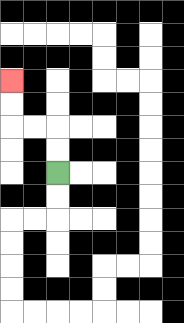{'start': '[2, 7]', 'end': '[0, 3]', 'path_directions': 'U,U,L,L,U,U', 'path_coordinates': '[[2, 7], [2, 6], [2, 5], [1, 5], [0, 5], [0, 4], [0, 3]]'}